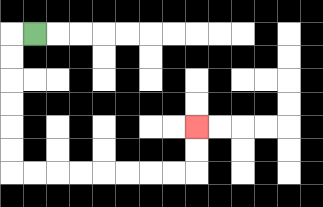{'start': '[1, 1]', 'end': '[8, 5]', 'path_directions': 'L,D,D,D,D,D,D,R,R,R,R,R,R,R,R,U,U', 'path_coordinates': '[[1, 1], [0, 1], [0, 2], [0, 3], [0, 4], [0, 5], [0, 6], [0, 7], [1, 7], [2, 7], [3, 7], [4, 7], [5, 7], [6, 7], [7, 7], [8, 7], [8, 6], [8, 5]]'}